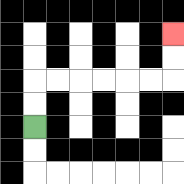{'start': '[1, 5]', 'end': '[7, 1]', 'path_directions': 'U,U,R,R,R,R,R,R,U,U', 'path_coordinates': '[[1, 5], [1, 4], [1, 3], [2, 3], [3, 3], [4, 3], [5, 3], [6, 3], [7, 3], [7, 2], [7, 1]]'}